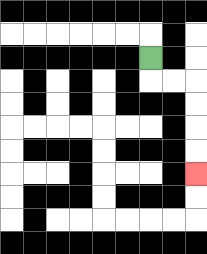{'start': '[6, 2]', 'end': '[8, 7]', 'path_directions': 'D,R,R,D,D,D,D', 'path_coordinates': '[[6, 2], [6, 3], [7, 3], [8, 3], [8, 4], [8, 5], [8, 6], [8, 7]]'}